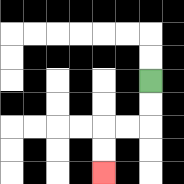{'start': '[6, 3]', 'end': '[4, 7]', 'path_directions': 'D,D,L,L,D,D', 'path_coordinates': '[[6, 3], [6, 4], [6, 5], [5, 5], [4, 5], [4, 6], [4, 7]]'}